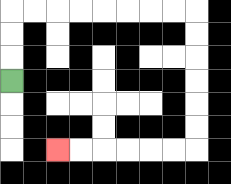{'start': '[0, 3]', 'end': '[2, 6]', 'path_directions': 'U,U,U,R,R,R,R,R,R,R,R,D,D,D,D,D,D,L,L,L,L,L,L', 'path_coordinates': '[[0, 3], [0, 2], [0, 1], [0, 0], [1, 0], [2, 0], [3, 0], [4, 0], [5, 0], [6, 0], [7, 0], [8, 0], [8, 1], [8, 2], [8, 3], [8, 4], [8, 5], [8, 6], [7, 6], [6, 6], [5, 6], [4, 6], [3, 6], [2, 6]]'}